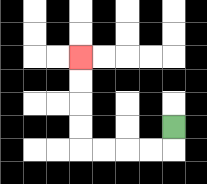{'start': '[7, 5]', 'end': '[3, 2]', 'path_directions': 'D,L,L,L,L,U,U,U,U', 'path_coordinates': '[[7, 5], [7, 6], [6, 6], [5, 6], [4, 6], [3, 6], [3, 5], [3, 4], [3, 3], [3, 2]]'}